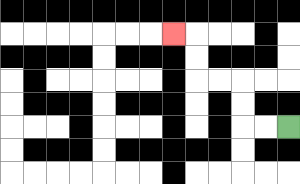{'start': '[12, 5]', 'end': '[7, 1]', 'path_directions': 'L,L,U,U,L,L,U,U,L', 'path_coordinates': '[[12, 5], [11, 5], [10, 5], [10, 4], [10, 3], [9, 3], [8, 3], [8, 2], [8, 1], [7, 1]]'}